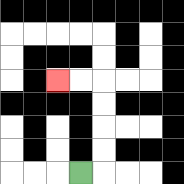{'start': '[3, 7]', 'end': '[2, 3]', 'path_directions': 'R,U,U,U,U,L,L', 'path_coordinates': '[[3, 7], [4, 7], [4, 6], [4, 5], [4, 4], [4, 3], [3, 3], [2, 3]]'}